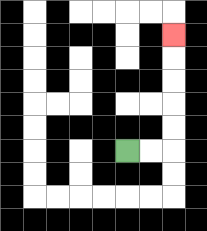{'start': '[5, 6]', 'end': '[7, 1]', 'path_directions': 'R,R,U,U,U,U,U', 'path_coordinates': '[[5, 6], [6, 6], [7, 6], [7, 5], [7, 4], [7, 3], [7, 2], [7, 1]]'}